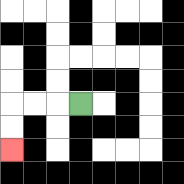{'start': '[3, 4]', 'end': '[0, 6]', 'path_directions': 'L,L,L,D,D', 'path_coordinates': '[[3, 4], [2, 4], [1, 4], [0, 4], [0, 5], [0, 6]]'}